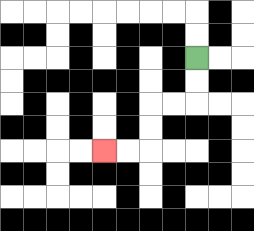{'start': '[8, 2]', 'end': '[4, 6]', 'path_directions': 'D,D,L,L,D,D,L,L', 'path_coordinates': '[[8, 2], [8, 3], [8, 4], [7, 4], [6, 4], [6, 5], [6, 6], [5, 6], [4, 6]]'}